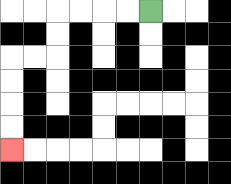{'start': '[6, 0]', 'end': '[0, 6]', 'path_directions': 'L,L,L,L,D,D,L,L,D,D,D,D', 'path_coordinates': '[[6, 0], [5, 0], [4, 0], [3, 0], [2, 0], [2, 1], [2, 2], [1, 2], [0, 2], [0, 3], [0, 4], [0, 5], [0, 6]]'}